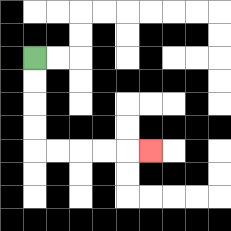{'start': '[1, 2]', 'end': '[6, 6]', 'path_directions': 'D,D,D,D,R,R,R,R,R', 'path_coordinates': '[[1, 2], [1, 3], [1, 4], [1, 5], [1, 6], [2, 6], [3, 6], [4, 6], [5, 6], [6, 6]]'}